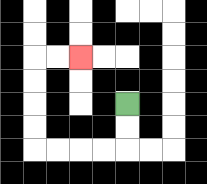{'start': '[5, 4]', 'end': '[3, 2]', 'path_directions': 'D,D,L,L,L,L,U,U,U,U,R,R', 'path_coordinates': '[[5, 4], [5, 5], [5, 6], [4, 6], [3, 6], [2, 6], [1, 6], [1, 5], [1, 4], [1, 3], [1, 2], [2, 2], [3, 2]]'}